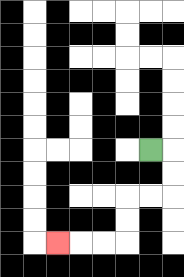{'start': '[6, 6]', 'end': '[2, 10]', 'path_directions': 'R,D,D,L,L,D,D,L,L,L', 'path_coordinates': '[[6, 6], [7, 6], [7, 7], [7, 8], [6, 8], [5, 8], [5, 9], [5, 10], [4, 10], [3, 10], [2, 10]]'}